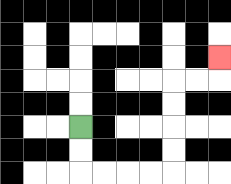{'start': '[3, 5]', 'end': '[9, 2]', 'path_directions': 'D,D,R,R,R,R,U,U,U,U,R,R,U', 'path_coordinates': '[[3, 5], [3, 6], [3, 7], [4, 7], [5, 7], [6, 7], [7, 7], [7, 6], [7, 5], [7, 4], [7, 3], [8, 3], [9, 3], [9, 2]]'}